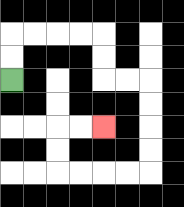{'start': '[0, 3]', 'end': '[4, 5]', 'path_directions': 'U,U,R,R,R,R,D,D,R,R,D,D,D,D,L,L,L,L,U,U,R,R', 'path_coordinates': '[[0, 3], [0, 2], [0, 1], [1, 1], [2, 1], [3, 1], [4, 1], [4, 2], [4, 3], [5, 3], [6, 3], [6, 4], [6, 5], [6, 6], [6, 7], [5, 7], [4, 7], [3, 7], [2, 7], [2, 6], [2, 5], [3, 5], [4, 5]]'}